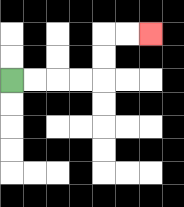{'start': '[0, 3]', 'end': '[6, 1]', 'path_directions': 'R,R,R,R,U,U,R,R', 'path_coordinates': '[[0, 3], [1, 3], [2, 3], [3, 3], [4, 3], [4, 2], [4, 1], [5, 1], [6, 1]]'}